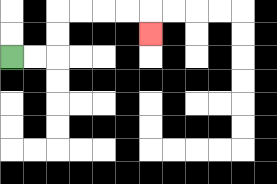{'start': '[0, 2]', 'end': '[6, 1]', 'path_directions': 'R,R,U,U,R,R,R,R,D', 'path_coordinates': '[[0, 2], [1, 2], [2, 2], [2, 1], [2, 0], [3, 0], [4, 0], [5, 0], [6, 0], [6, 1]]'}